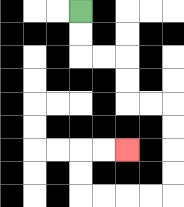{'start': '[3, 0]', 'end': '[5, 6]', 'path_directions': 'D,D,R,R,D,D,R,R,D,D,D,D,L,L,L,L,U,U,R,R', 'path_coordinates': '[[3, 0], [3, 1], [3, 2], [4, 2], [5, 2], [5, 3], [5, 4], [6, 4], [7, 4], [7, 5], [7, 6], [7, 7], [7, 8], [6, 8], [5, 8], [4, 8], [3, 8], [3, 7], [3, 6], [4, 6], [5, 6]]'}